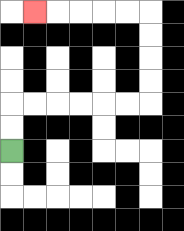{'start': '[0, 6]', 'end': '[1, 0]', 'path_directions': 'U,U,R,R,R,R,R,R,U,U,U,U,L,L,L,L,L', 'path_coordinates': '[[0, 6], [0, 5], [0, 4], [1, 4], [2, 4], [3, 4], [4, 4], [5, 4], [6, 4], [6, 3], [6, 2], [6, 1], [6, 0], [5, 0], [4, 0], [3, 0], [2, 0], [1, 0]]'}